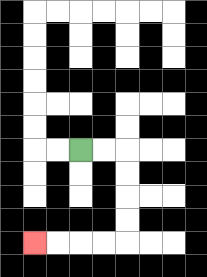{'start': '[3, 6]', 'end': '[1, 10]', 'path_directions': 'R,R,D,D,D,D,L,L,L,L', 'path_coordinates': '[[3, 6], [4, 6], [5, 6], [5, 7], [5, 8], [5, 9], [5, 10], [4, 10], [3, 10], [2, 10], [1, 10]]'}